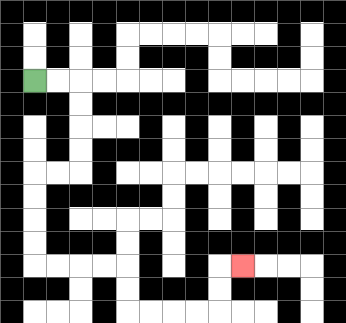{'start': '[1, 3]', 'end': '[10, 11]', 'path_directions': 'R,R,D,D,D,D,L,L,D,D,D,D,R,R,R,R,D,D,R,R,R,R,U,U,R', 'path_coordinates': '[[1, 3], [2, 3], [3, 3], [3, 4], [3, 5], [3, 6], [3, 7], [2, 7], [1, 7], [1, 8], [1, 9], [1, 10], [1, 11], [2, 11], [3, 11], [4, 11], [5, 11], [5, 12], [5, 13], [6, 13], [7, 13], [8, 13], [9, 13], [9, 12], [9, 11], [10, 11]]'}